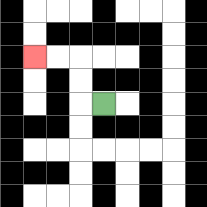{'start': '[4, 4]', 'end': '[1, 2]', 'path_directions': 'L,U,U,L,L', 'path_coordinates': '[[4, 4], [3, 4], [3, 3], [3, 2], [2, 2], [1, 2]]'}